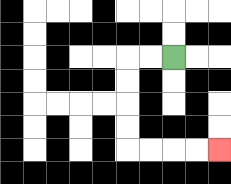{'start': '[7, 2]', 'end': '[9, 6]', 'path_directions': 'L,L,D,D,D,D,R,R,R,R', 'path_coordinates': '[[7, 2], [6, 2], [5, 2], [5, 3], [5, 4], [5, 5], [5, 6], [6, 6], [7, 6], [8, 6], [9, 6]]'}